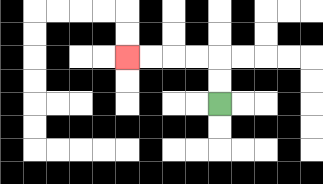{'start': '[9, 4]', 'end': '[5, 2]', 'path_directions': 'U,U,L,L,L,L', 'path_coordinates': '[[9, 4], [9, 3], [9, 2], [8, 2], [7, 2], [6, 2], [5, 2]]'}